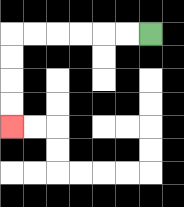{'start': '[6, 1]', 'end': '[0, 5]', 'path_directions': 'L,L,L,L,L,L,D,D,D,D', 'path_coordinates': '[[6, 1], [5, 1], [4, 1], [3, 1], [2, 1], [1, 1], [0, 1], [0, 2], [0, 3], [0, 4], [0, 5]]'}